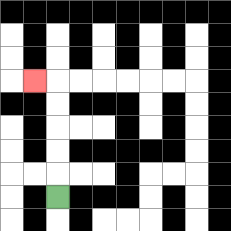{'start': '[2, 8]', 'end': '[1, 3]', 'path_directions': 'U,U,U,U,U,L', 'path_coordinates': '[[2, 8], [2, 7], [2, 6], [2, 5], [2, 4], [2, 3], [1, 3]]'}